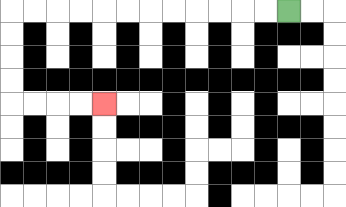{'start': '[12, 0]', 'end': '[4, 4]', 'path_directions': 'L,L,L,L,L,L,L,L,L,L,L,L,D,D,D,D,R,R,R,R', 'path_coordinates': '[[12, 0], [11, 0], [10, 0], [9, 0], [8, 0], [7, 0], [6, 0], [5, 0], [4, 0], [3, 0], [2, 0], [1, 0], [0, 0], [0, 1], [0, 2], [0, 3], [0, 4], [1, 4], [2, 4], [3, 4], [4, 4]]'}